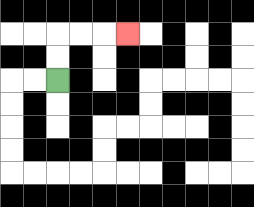{'start': '[2, 3]', 'end': '[5, 1]', 'path_directions': 'U,U,R,R,R', 'path_coordinates': '[[2, 3], [2, 2], [2, 1], [3, 1], [4, 1], [5, 1]]'}